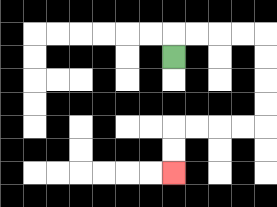{'start': '[7, 2]', 'end': '[7, 7]', 'path_directions': 'U,R,R,R,R,D,D,D,D,L,L,L,L,D,D', 'path_coordinates': '[[7, 2], [7, 1], [8, 1], [9, 1], [10, 1], [11, 1], [11, 2], [11, 3], [11, 4], [11, 5], [10, 5], [9, 5], [8, 5], [7, 5], [7, 6], [7, 7]]'}